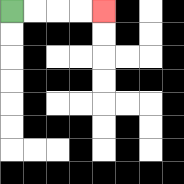{'start': '[0, 0]', 'end': '[4, 0]', 'path_directions': 'R,R,R,R', 'path_coordinates': '[[0, 0], [1, 0], [2, 0], [3, 0], [4, 0]]'}